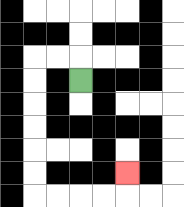{'start': '[3, 3]', 'end': '[5, 7]', 'path_directions': 'U,L,L,D,D,D,D,D,D,R,R,R,R,U', 'path_coordinates': '[[3, 3], [3, 2], [2, 2], [1, 2], [1, 3], [1, 4], [1, 5], [1, 6], [1, 7], [1, 8], [2, 8], [3, 8], [4, 8], [5, 8], [5, 7]]'}